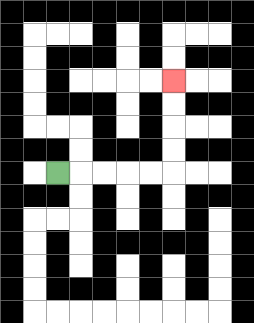{'start': '[2, 7]', 'end': '[7, 3]', 'path_directions': 'R,R,R,R,R,U,U,U,U', 'path_coordinates': '[[2, 7], [3, 7], [4, 7], [5, 7], [6, 7], [7, 7], [7, 6], [7, 5], [7, 4], [7, 3]]'}